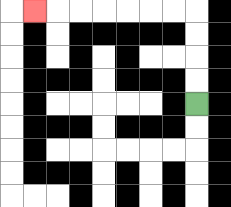{'start': '[8, 4]', 'end': '[1, 0]', 'path_directions': 'U,U,U,U,L,L,L,L,L,L,L', 'path_coordinates': '[[8, 4], [8, 3], [8, 2], [8, 1], [8, 0], [7, 0], [6, 0], [5, 0], [4, 0], [3, 0], [2, 0], [1, 0]]'}